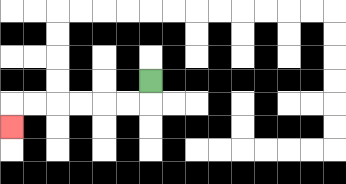{'start': '[6, 3]', 'end': '[0, 5]', 'path_directions': 'D,L,L,L,L,L,L,D', 'path_coordinates': '[[6, 3], [6, 4], [5, 4], [4, 4], [3, 4], [2, 4], [1, 4], [0, 4], [0, 5]]'}